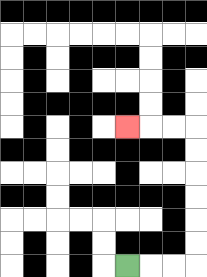{'start': '[5, 11]', 'end': '[5, 5]', 'path_directions': 'R,R,R,U,U,U,U,U,U,L,L,L', 'path_coordinates': '[[5, 11], [6, 11], [7, 11], [8, 11], [8, 10], [8, 9], [8, 8], [8, 7], [8, 6], [8, 5], [7, 5], [6, 5], [5, 5]]'}